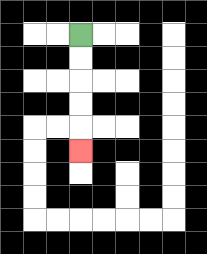{'start': '[3, 1]', 'end': '[3, 6]', 'path_directions': 'D,D,D,D,D', 'path_coordinates': '[[3, 1], [3, 2], [3, 3], [3, 4], [3, 5], [3, 6]]'}